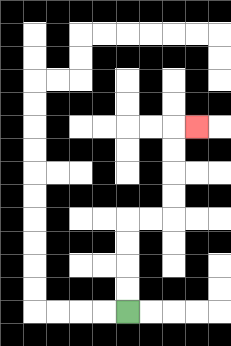{'start': '[5, 13]', 'end': '[8, 5]', 'path_directions': 'U,U,U,U,R,R,U,U,U,U,R', 'path_coordinates': '[[5, 13], [5, 12], [5, 11], [5, 10], [5, 9], [6, 9], [7, 9], [7, 8], [7, 7], [7, 6], [7, 5], [8, 5]]'}